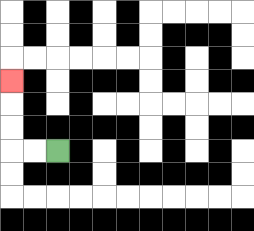{'start': '[2, 6]', 'end': '[0, 3]', 'path_directions': 'L,L,U,U,U', 'path_coordinates': '[[2, 6], [1, 6], [0, 6], [0, 5], [0, 4], [0, 3]]'}